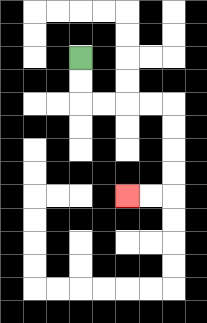{'start': '[3, 2]', 'end': '[5, 8]', 'path_directions': 'D,D,R,R,R,R,D,D,D,D,L,L', 'path_coordinates': '[[3, 2], [3, 3], [3, 4], [4, 4], [5, 4], [6, 4], [7, 4], [7, 5], [7, 6], [7, 7], [7, 8], [6, 8], [5, 8]]'}